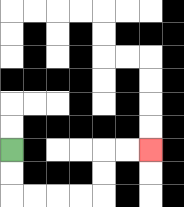{'start': '[0, 6]', 'end': '[6, 6]', 'path_directions': 'D,D,R,R,R,R,U,U,R,R', 'path_coordinates': '[[0, 6], [0, 7], [0, 8], [1, 8], [2, 8], [3, 8], [4, 8], [4, 7], [4, 6], [5, 6], [6, 6]]'}